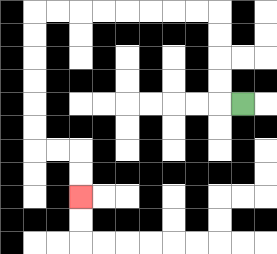{'start': '[10, 4]', 'end': '[3, 8]', 'path_directions': 'L,U,U,U,U,L,L,L,L,L,L,L,L,D,D,D,D,D,D,R,R,D,D', 'path_coordinates': '[[10, 4], [9, 4], [9, 3], [9, 2], [9, 1], [9, 0], [8, 0], [7, 0], [6, 0], [5, 0], [4, 0], [3, 0], [2, 0], [1, 0], [1, 1], [1, 2], [1, 3], [1, 4], [1, 5], [1, 6], [2, 6], [3, 6], [3, 7], [3, 8]]'}